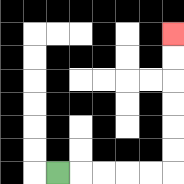{'start': '[2, 7]', 'end': '[7, 1]', 'path_directions': 'R,R,R,R,R,U,U,U,U,U,U', 'path_coordinates': '[[2, 7], [3, 7], [4, 7], [5, 7], [6, 7], [7, 7], [7, 6], [7, 5], [7, 4], [7, 3], [7, 2], [7, 1]]'}